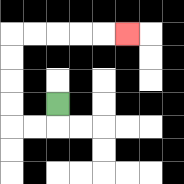{'start': '[2, 4]', 'end': '[5, 1]', 'path_directions': 'D,L,L,U,U,U,U,R,R,R,R,R', 'path_coordinates': '[[2, 4], [2, 5], [1, 5], [0, 5], [0, 4], [0, 3], [0, 2], [0, 1], [1, 1], [2, 1], [3, 1], [4, 1], [5, 1]]'}